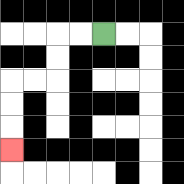{'start': '[4, 1]', 'end': '[0, 6]', 'path_directions': 'L,L,D,D,L,L,D,D,D', 'path_coordinates': '[[4, 1], [3, 1], [2, 1], [2, 2], [2, 3], [1, 3], [0, 3], [0, 4], [0, 5], [0, 6]]'}